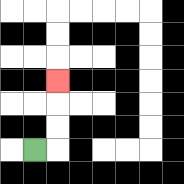{'start': '[1, 6]', 'end': '[2, 3]', 'path_directions': 'R,U,U,U', 'path_coordinates': '[[1, 6], [2, 6], [2, 5], [2, 4], [2, 3]]'}